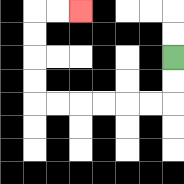{'start': '[7, 2]', 'end': '[3, 0]', 'path_directions': 'D,D,L,L,L,L,L,L,U,U,U,U,R,R', 'path_coordinates': '[[7, 2], [7, 3], [7, 4], [6, 4], [5, 4], [4, 4], [3, 4], [2, 4], [1, 4], [1, 3], [1, 2], [1, 1], [1, 0], [2, 0], [3, 0]]'}